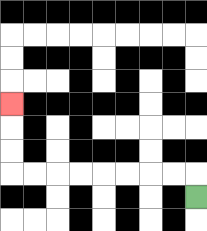{'start': '[8, 8]', 'end': '[0, 4]', 'path_directions': 'U,L,L,L,L,L,L,L,L,U,U,U', 'path_coordinates': '[[8, 8], [8, 7], [7, 7], [6, 7], [5, 7], [4, 7], [3, 7], [2, 7], [1, 7], [0, 7], [0, 6], [0, 5], [0, 4]]'}